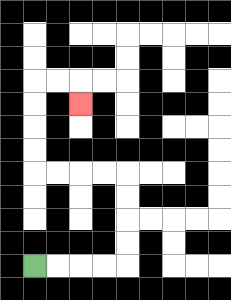{'start': '[1, 11]', 'end': '[3, 4]', 'path_directions': 'R,R,R,R,U,U,U,U,L,L,L,L,U,U,U,U,R,R,D', 'path_coordinates': '[[1, 11], [2, 11], [3, 11], [4, 11], [5, 11], [5, 10], [5, 9], [5, 8], [5, 7], [4, 7], [3, 7], [2, 7], [1, 7], [1, 6], [1, 5], [1, 4], [1, 3], [2, 3], [3, 3], [3, 4]]'}